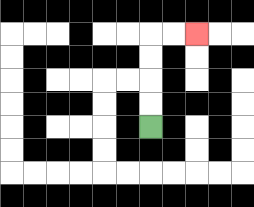{'start': '[6, 5]', 'end': '[8, 1]', 'path_directions': 'U,U,U,U,R,R', 'path_coordinates': '[[6, 5], [6, 4], [6, 3], [6, 2], [6, 1], [7, 1], [8, 1]]'}